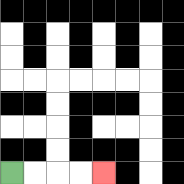{'start': '[0, 7]', 'end': '[4, 7]', 'path_directions': 'R,R,R,R', 'path_coordinates': '[[0, 7], [1, 7], [2, 7], [3, 7], [4, 7]]'}